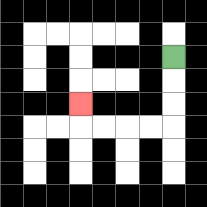{'start': '[7, 2]', 'end': '[3, 4]', 'path_directions': 'D,D,D,L,L,L,L,U', 'path_coordinates': '[[7, 2], [7, 3], [7, 4], [7, 5], [6, 5], [5, 5], [4, 5], [3, 5], [3, 4]]'}